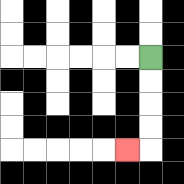{'start': '[6, 2]', 'end': '[5, 6]', 'path_directions': 'D,D,D,D,L', 'path_coordinates': '[[6, 2], [6, 3], [6, 4], [6, 5], [6, 6], [5, 6]]'}